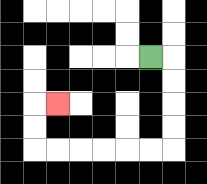{'start': '[6, 2]', 'end': '[2, 4]', 'path_directions': 'R,D,D,D,D,L,L,L,L,L,L,U,U,R', 'path_coordinates': '[[6, 2], [7, 2], [7, 3], [7, 4], [7, 5], [7, 6], [6, 6], [5, 6], [4, 6], [3, 6], [2, 6], [1, 6], [1, 5], [1, 4], [2, 4]]'}